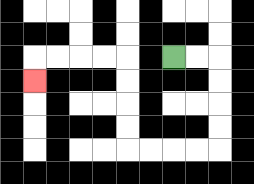{'start': '[7, 2]', 'end': '[1, 3]', 'path_directions': 'R,R,D,D,D,D,L,L,L,L,U,U,U,U,L,L,L,L,D', 'path_coordinates': '[[7, 2], [8, 2], [9, 2], [9, 3], [9, 4], [9, 5], [9, 6], [8, 6], [7, 6], [6, 6], [5, 6], [5, 5], [5, 4], [5, 3], [5, 2], [4, 2], [3, 2], [2, 2], [1, 2], [1, 3]]'}